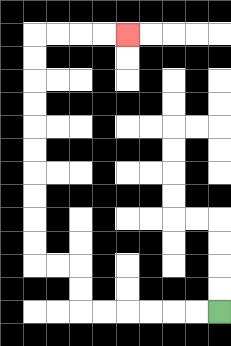{'start': '[9, 13]', 'end': '[5, 1]', 'path_directions': 'L,L,L,L,L,L,U,U,L,L,U,U,U,U,U,U,U,U,U,U,R,R,R,R', 'path_coordinates': '[[9, 13], [8, 13], [7, 13], [6, 13], [5, 13], [4, 13], [3, 13], [3, 12], [3, 11], [2, 11], [1, 11], [1, 10], [1, 9], [1, 8], [1, 7], [1, 6], [1, 5], [1, 4], [1, 3], [1, 2], [1, 1], [2, 1], [3, 1], [4, 1], [5, 1]]'}